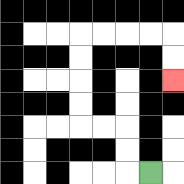{'start': '[6, 7]', 'end': '[7, 3]', 'path_directions': 'L,U,U,L,L,U,U,U,U,R,R,R,R,D,D', 'path_coordinates': '[[6, 7], [5, 7], [5, 6], [5, 5], [4, 5], [3, 5], [3, 4], [3, 3], [3, 2], [3, 1], [4, 1], [5, 1], [6, 1], [7, 1], [7, 2], [7, 3]]'}